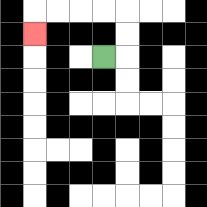{'start': '[4, 2]', 'end': '[1, 1]', 'path_directions': 'R,U,U,L,L,L,L,D', 'path_coordinates': '[[4, 2], [5, 2], [5, 1], [5, 0], [4, 0], [3, 0], [2, 0], [1, 0], [1, 1]]'}